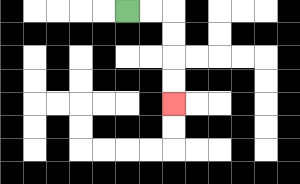{'start': '[5, 0]', 'end': '[7, 4]', 'path_directions': 'R,R,D,D,D,D', 'path_coordinates': '[[5, 0], [6, 0], [7, 0], [7, 1], [7, 2], [7, 3], [7, 4]]'}